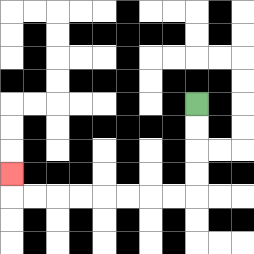{'start': '[8, 4]', 'end': '[0, 7]', 'path_directions': 'D,D,D,D,L,L,L,L,L,L,L,L,U', 'path_coordinates': '[[8, 4], [8, 5], [8, 6], [8, 7], [8, 8], [7, 8], [6, 8], [5, 8], [4, 8], [3, 8], [2, 8], [1, 8], [0, 8], [0, 7]]'}